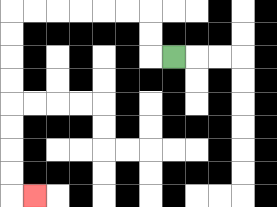{'start': '[7, 2]', 'end': '[1, 8]', 'path_directions': 'L,U,U,L,L,L,L,L,L,D,D,D,D,D,D,D,D,R', 'path_coordinates': '[[7, 2], [6, 2], [6, 1], [6, 0], [5, 0], [4, 0], [3, 0], [2, 0], [1, 0], [0, 0], [0, 1], [0, 2], [0, 3], [0, 4], [0, 5], [0, 6], [0, 7], [0, 8], [1, 8]]'}